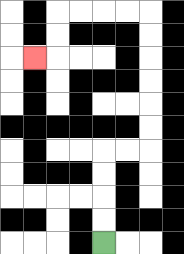{'start': '[4, 10]', 'end': '[1, 2]', 'path_directions': 'U,U,U,U,R,R,U,U,U,U,U,U,L,L,L,L,D,D,L', 'path_coordinates': '[[4, 10], [4, 9], [4, 8], [4, 7], [4, 6], [5, 6], [6, 6], [6, 5], [6, 4], [6, 3], [6, 2], [6, 1], [6, 0], [5, 0], [4, 0], [3, 0], [2, 0], [2, 1], [2, 2], [1, 2]]'}